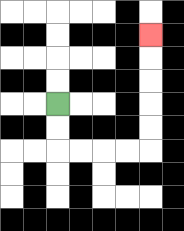{'start': '[2, 4]', 'end': '[6, 1]', 'path_directions': 'D,D,R,R,R,R,U,U,U,U,U', 'path_coordinates': '[[2, 4], [2, 5], [2, 6], [3, 6], [4, 6], [5, 6], [6, 6], [6, 5], [6, 4], [6, 3], [6, 2], [6, 1]]'}